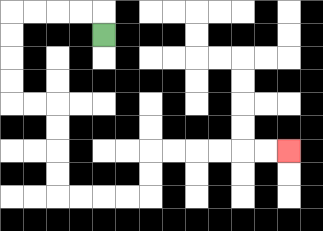{'start': '[4, 1]', 'end': '[12, 6]', 'path_directions': 'U,L,L,L,L,D,D,D,D,R,R,D,D,D,D,R,R,R,R,U,U,R,R,R,R,R,R', 'path_coordinates': '[[4, 1], [4, 0], [3, 0], [2, 0], [1, 0], [0, 0], [0, 1], [0, 2], [0, 3], [0, 4], [1, 4], [2, 4], [2, 5], [2, 6], [2, 7], [2, 8], [3, 8], [4, 8], [5, 8], [6, 8], [6, 7], [6, 6], [7, 6], [8, 6], [9, 6], [10, 6], [11, 6], [12, 6]]'}